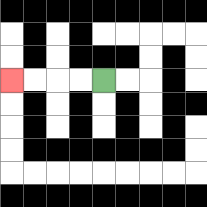{'start': '[4, 3]', 'end': '[0, 3]', 'path_directions': 'L,L,L,L', 'path_coordinates': '[[4, 3], [3, 3], [2, 3], [1, 3], [0, 3]]'}